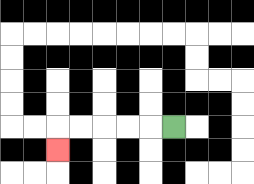{'start': '[7, 5]', 'end': '[2, 6]', 'path_directions': 'L,L,L,L,L,D', 'path_coordinates': '[[7, 5], [6, 5], [5, 5], [4, 5], [3, 5], [2, 5], [2, 6]]'}